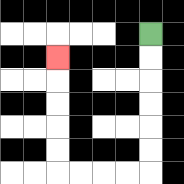{'start': '[6, 1]', 'end': '[2, 2]', 'path_directions': 'D,D,D,D,D,D,L,L,L,L,U,U,U,U,U', 'path_coordinates': '[[6, 1], [6, 2], [6, 3], [6, 4], [6, 5], [6, 6], [6, 7], [5, 7], [4, 7], [3, 7], [2, 7], [2, 6], [2, 5], [2, 4], [2, 3], [2, 2]]'}